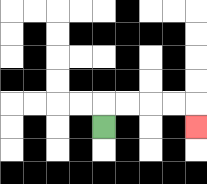{'start': '[4, 5]', 'end': '[8, 5]', 'path_directions': 'U,R,R,R,R,D', 'path_coordinates': '[[4, 5], [4, 4], [5, 4], [6, 4], [7, 4], [8, 4], [8, 5]]'}